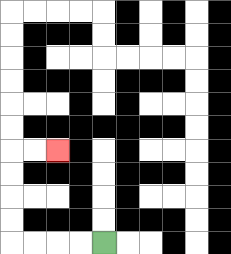{'start': '[4, 10]', 'end': '[2, 6]', 'path_directions': 'L,L,L,L,U,U,U,U,R,R', 'path_coordinates': '[[4, 10], [3, 10], [2, 10], [1, 10], [0, 10], [0, 9], [0, 8], [0, 7], [0, 6], [1, 6], [2, 6]]'}